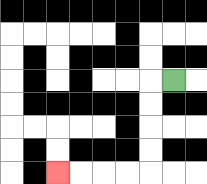{'start': '[7, 3]', 'end': '[2, 7]', 'path_directions': 'L,D,D,D,D,L,L,L,L', 'path_coordinates': '[[7, 3], [6, 3], [6, 4], [6, 5], [6, 6], [6, 7], [5, 7], [4, 7], [3, 7], [2, 7]]'}